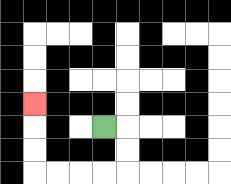{'start': '[4, 5]', 'end': '[1, 4]', 'path_directions': 'R,D,D,L,L,L,L,U,U,U', 'path_coordinates': '[[4, 5], [5, 5], [5, 6], [5, 7], [4, 7], [3, 7], [2, 7], [1, 7], [1, 6], [1, 5], [1, 4]]'}